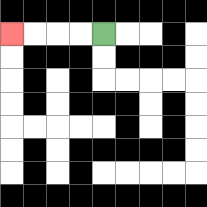{'start': '[4, 1]', 'end': '[0, 1]', 'path_directions': 'L,L,L,L', 'path_coordinates': '[[4, 1], [3, 1], [2, 1], [1, 1], [0, 1]]'}